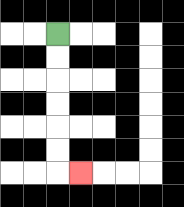{'start': '[2, 1]', 'end': '[3, 7]', 'path_directions': 'D,D,D,D,D,D,R', 'path_coordinates': '[[2, 1], [2, 2], [2, 3], [2, 4], [2, 5], [2, 6], [2, 7], [3, 7]]'}